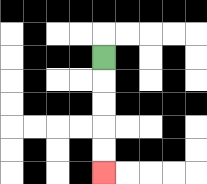{'start': '[4, 2]', 'end': '[4, 7]', 'path_directions': 'D,D,D,D,D', 'path_coordinates': '[[4, 2], [4, 3], [4, 4], [4, 5], [4, 6], [4, 7]]'}